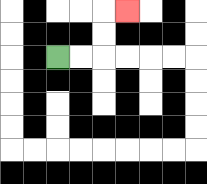{'start': '[2, 2]', 'end': '[5, 0]', 'path_directions': 'R,R,U,U,R', 'path_coordinates': '[[2, 2], [3, 2], [4, 2], [4, 1], [4, 0], [5, 0]]'}